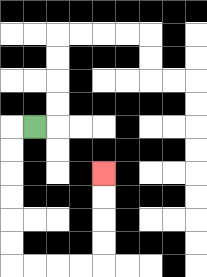{'start': '[1, 5]', 'end': '[4, 7]', 'path_directions': 'L,D,D,D,D,D,D,R,R,R,R,U,U,U,U', 'path_coordinates': '[[1, 5], [0, 5], [0, 6], [0, 7], [0, 8], [0, 9], [0, 10], [0, 11], [1, 11], [2, 11], [3, 11], [4, 11], [4, 10], [4, 9], [4, 8], [4, 7]]'}